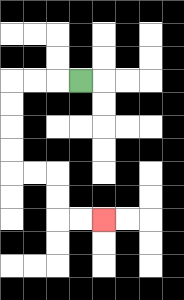{'start': '[3, 3]', 'end': '[4, 9]', 'path_directions': 'L,L,L,D,D,D,D,R,R,D,D,R,R', 'path_coordinates': '[[3, 3], [2, 3], [1, 3], [0, 3], [0, 4], [0, 5], [0, 6], [0, 7], [1, 7], [2, 7], [2, 8], [2, 9], [3, 9], [4, 9]]'}